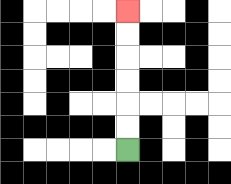{'start': '[5, 6]', 'end': '[5, 0]', 'path_directions': 'U,U,U,U,U,U', 'path_coordinates': '[[5, 6], [5, 5], [5, 4], [5, 3], [5, 2], [5, 1], [5, 0]]'}